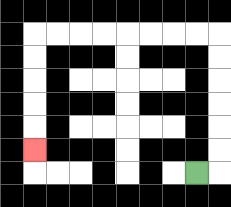{'start': '[8, 7]', 'end': '[1, 6]', 'path_directions': 'R,U,U,U,U,U,U,L,L,L,L,L,L,L,L,D,D,D,D,D', 'path_coordinates': '[[8, 7], [9, 7], [9, 6], [9, 5], [9, 4], [9, 3], [9, 2], [9, 1], [8, 1], [7, 1], [6, 1], [5, 1], [4, 1], [3, 1], [2, 1], [1, 1], [1, 2], [1, 3], [1, 4], [1, 5], [1, 6]]'}